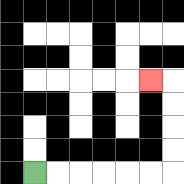{'start': '[1, 7]', 'end': '[6, 3]', 'path_directions': 'R,R,R,R,R,R,U,U,U,U,L', 'path_coordinates': '[[1, 7], [2, 7], [3, 7], [4, 7], [5, 7], [6, 7], [7, 7], [7, 6], [7, 5], [7, 4], [7, 3], [6, 3]]'}